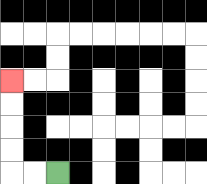{'start': '[2, 7]', 'end': '[0, 3]', 'path_directions': 'L,L,U,U,U,U', 'path_coordinates': '[[2, 7], [1, 7], [0, 7], [0, 6], [0, 5], [0, 4], [0, 3]]'}